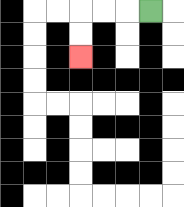{'start': '[6, 0]', 'end': '[3, 2]', 'path_directions': 'L,L,L,D,D', 'path_coordinates': '[[6, 0], [5, 0], [4, 0], [3, 0], [3, 1], [3, 2]]'}